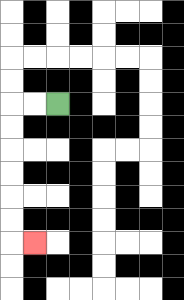{'start': '[2, 4]', 'end': '[1, 10]', 'path_directions': 'L,L,D,D,D,D,D,D,R', 'path_coordinates': '[[2, 4], [1, 4], [0, 4], [0, 5], [0, 6], [0, 7], [0, 8], [0, 9], [0, 10], [1, 10]]'}